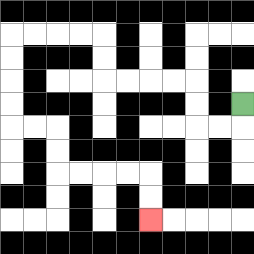{'start': '[10, 4]', 'end': '[6, 9]', 'path_directions': 'D,L,L,U,U,L,L,L,L,U,U,L,L,L,L,D,D,D,D,R,R,D,D,R,R,R,R,D,D', 'path_coordinates': '[[10, 4], [10, 5], [9, 5], [8, 5], [8, 4], [8, 3], [7, 3], [6, 3], [5, 3], [4, 3], [4, 2], [4, 1], [3, 1], [2, 1], [1, 1], [0, 1], [0, 2], [0, 3], [0, 4], [0, 5], [1, 5], [2, 5], [2, 6], [2, 7], [3, 7], [4, 7], [5, 7], [6, 7], [6, 8], [6, 9]]'}